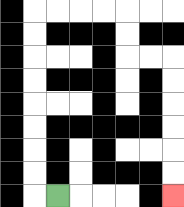{'start': '[2, 8]', 'end': '[7, 8]', 'path_directions': 'L,U,U,U,U,U,U,U,U,R,R,R,R,D,D,R,R,D,D,D,D,D,D', 'path_coordinates': '[[2, 8], [1, 8], [1, 7], [1, 6], [1, 5], [1, 4], [1, 3], [1, 2], [1, 1], [1, 0], [2, 0], [3, 0], [4, 0], [5, 0], [5, 1], [5, 2], [6, 2], [7, 2], [7, 3], [7, 4], [7, 5], [7, 6], [7, 7], [7, 8]]'}